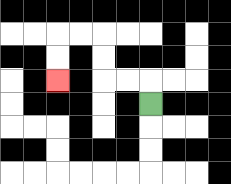{'start': '[6, 4]', 'end': '[2, 3]', 'path_directions': 'U,L,L,U,U,L,L,D,D', 'path_coordinates': '[[6, 4], [6, 3], [5, 3], [4, 3], [4, 2], [4, 1], [3, 1], [2, 1], [2, 2], [2, 3]]'}